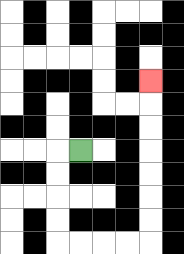{'start': '[3, 6]', 'end': '[6, 3]', 'path_directions': 'L,D,D,D,D,R,R,R,R,U,U,U,U,U,U,U', 'path_coordinates': '[[3, 6], [2, 6], [2, 7], [2, 8], [2, 9], [2, 10], [3, 10], [4, 10], [5, 10], [6, 10], [6, 9], [6, 8], [6, 7], [6, 6], [6, 5], [6, 4], [6, 3]]'}